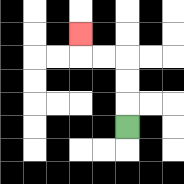{'start': '[5, 5]', 'end': '[3, 1]', 'path_directions': 'U,U,U,L,L,U', 'path_coordinates': '[[5, 5], [5, 4], [5, 3], [5, 2], [4, 2], [3, 2], [3, 1]]'}